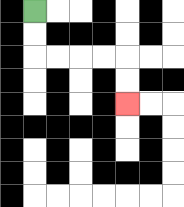{'start': '[1, 0]', 'end': '[5, 4]', 'path_directions': 'D,D,R,R,R,R,D,D', 'path_coordinates': '[[1, 0], [1, 1], [1, 2], [2, 2], [3, 2], [4, 2], [5, 2], [5, 3], [5, 4]]'}